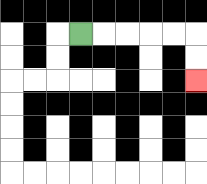{'start': '[3, 1]', 'end': '[8, 3]', 'path_directions': 'R,R,R,R,R,D,D', 'path_coordinates': '[[3, 1], [4, 1], [5, 1], [6, 1], [7, 1], [8, 1], [8, 2], [8, 3]]'}